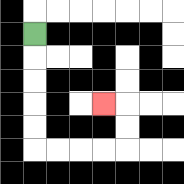{'start': '[1, 1]', 'end': '[4, 4]', 'path_directions': 'D,D,D,D,D,R,R,R,R,U,U,L', 'path_coordinates': '[[1, 1], [1, 2], [1, 3], [1, 4], [1, 5], [1, 6], [2, 6], [3, 6], [4, 6], [5, 6], [5, 5], [5, 4], [4, 4]]'}